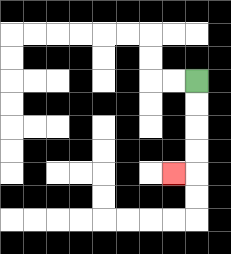{'start': '[8, 3]', 'end': '[7, 7]', 'path_directions': 'D,D,D,D,L', 'path_coordinates': '[[8, 3], [8, 4], [8, 5], [8, 6], [8, 7], [7, 7]]'}